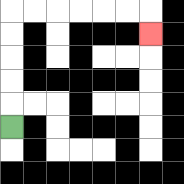{'start': '[0, 5]', 'end': '[6, 1]', 'path_directions': 'U,U,U,U,U,R,R,R,R,R,R,D', 'path_coordinates': '[[0, 5], [0, 4], [0, 3], [0, 2], [0, 1], [0, 0], [1, 0], [2, 0], [3, 0], [4, 0], [5, 0], [6, 0], [6, 1]]'}